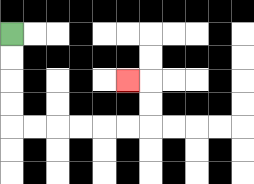{'start': '[0, 1]', 'end': '[5, 3]', 'path_directions': 'D,D,D,D,R,R,R,R,R,R,U,U,L', 'path_coordinates': '[[0, 1], [0, 2], [0, 3], [0, 4], [0, 5], [1, 5], [2, 5], [3, 5], [4, 5], [5, 5], [6, 5], [6, 4], [6, 3], [5, 3]]'}